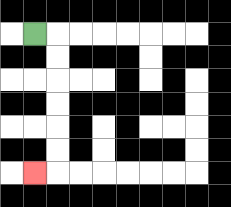{'start': '[1, 1]', 'end': '[1, 7]', 'path_directions': 'R,D,D,D,D,D,D,L', 'path_coordinates': '[[1, 1], [2, 1], [2, 2], [2, 3], [2, 4], [2, 5], [2, 6], [2, 7], [1, 7]]'}